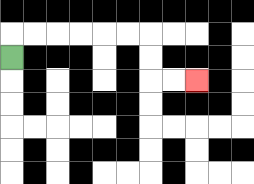{'start': '[0, 2]', 'end': '[8, 3]', 'path_directions': 'U,R,R,R,R,R,R,D,D,R,R', 'path_coordinates': '[[0, 2], [0, 1], [1, 1], [2, 1], [3, 1], [4, 1], [5, 1], [6, 1], [6, 2], [6, 3], [7, 3], [8, 3]]'}